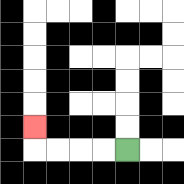{'start': '[5, 6]', 'end': '[1, 5]', 'path_directions': 'L,L,L,L,U', 'path_coordinates': '[[5, 6], [4, 6], [3, 6], [2, 6], [1, 6], [1, 5]]'}